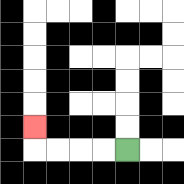{'start': '[5, 6]', 'end': '[1, 5]', 'path_directions': 'L,L,L,L,U', 'path_coordinates': '[[5, 6], [4, 6], [3, 6], [2, 6], [1, 6], [1, 5]]'}